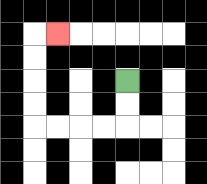{'start': '[5, 3]', 'end': '[2, 1]', 'path_directions': 'D,D,L,L,L,L,U,U,U,U,R', 'path_coordinates': '[[5, 3], [5, 4], [5, 5], [4, 5], [3, 5], [2, 5], [1, 5], [1, 4], [1, 3], [1, 2], [1, 1], [2, 1]]'}